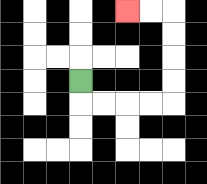{'start': '[3, 3]', 'end': '[5, 0]', 'path_directions': 'D,R,R,R,R,U,U,U,U,L,L', 'path_coordinates': '[[3, 3], [3, 4], [4, 4], [5, 4], [6, 4], [7, 4], [7, 3], [7, 2], [7, 1], [7, 0], [6, 0], [5, 0]]'}